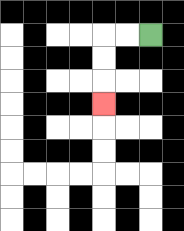{'start': '[6, 1]', 'end': '[4, 4]', 'path_directions': 'L,L,D,D,D', 'path_coordinates': '[[6, 1], [5, 1], [4, 1], [4, 2], [4, 3], [4, 4]]'}